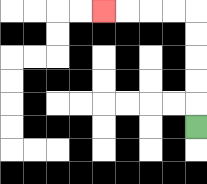{'start': '[8, 5]', 'end': '[4, 0]', 'path_directions': 'U,U,U,U,U,L,L,L,L', 'path_coordinates': '[[8, 5], [8, 4], [8, 3], [8, 2], [8, 1], [8, 0], [7, 0], [6, 0], [5, 0], [4, 0]]'}